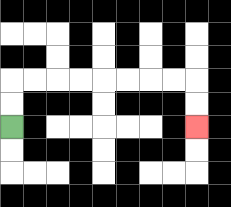{'start': '[0, 5]', 'end': '[8, 5]', 'path_directions': 'U,U,R,R,R,R,R,R,R,R,D,D', 'path_coordinates': '[[0, 5], [0, 4], [0, 3], [1, 3], [2, 3], [3, 3], [4, 3], [5, 3], [6, 3], [7, 3], [8, 3], [8, 4], [8, 5]]'}